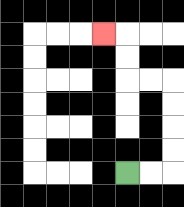{'start': '[5, 7]', 'end': '[4, 1]', 'path_directions': 'R,R,U,U,U,U,L,L,U,U,L', 'path_coordinates': '[[5, 7], [6, 7], [7, 7], [7, 6], [7, 5], [7, 4], [7, 3], [6, 3], [5, 3], [5, 2], [5, 1], [4, 1]]'}